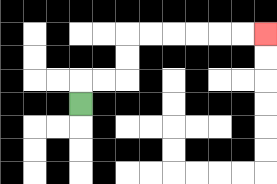{'start': '[3, 4]', 'end': '[11, 1]', 'path_directions': 'U,R,R,U,U,R,R,R,R,R,R', 'path_coordinates': '[[3, 4], [3, 3], [4, 3], [5, 3], [5, 2], [5, 1], [6, 1], [7, 1], [8, 1], [9, 1], [10, 1], [11, 1]]'}